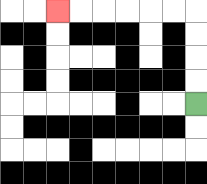{'start': '[8, 4]', 'end': '[2, 0]', 'path_directions': 'U,U,U,U,L,L,L,L,L,L', 'path_coordinates': '[[8, 4], [8, 3], [8, 2], [8, 1], [8, 0], [7, 0], [6, 0], [5, 0], [4, 0], [3, 0], [2, 0]]'}